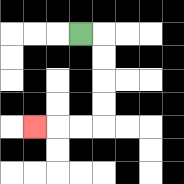{'start': '[3, 1]', 'end': '[1, 5]', 'path_directions': 'R,D,D,D,D,L,L,L', 'path_coordinates': '[[3, 1], [4, 1], [4, 2], [4, 3], [4, 4], [4, 5], [3, 5], [2, 5], [1, 5]]'}